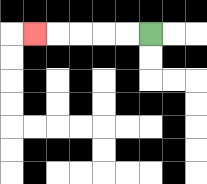{'start': '[6, 1]', 'end': '[1, 1]', 'path_directions': 'L,L,L,L,L', 'path_coordinates': '[[6, 1], [5, 1], [4, 1], [3, 1], [2, 1], [1, 1]]'}